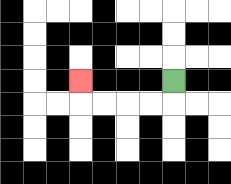{'start': '[7, 3]', 'end': '[3, 3]', 'path_directions': 'D,L,L,L,L,U', 'path_coordinates': '[[7, 3], [7, 4], [6, 4], [5, 4], [4, 4], [3, 4], [3, 3]]'}